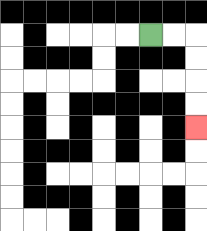{'start': '[6, 1]', 'end': '[8, 5]', 'path_directions': 'R,R,D,D,D,D', 'path_coordinates': '[[6, 1], [7, 1], [8, 1], [8, 2], [8, 3], [8, 4], [8, 5]]'}